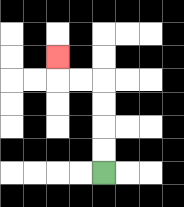{'start': '[4, 7]', 'end': '[2, 2]', 'path_directions': 'U,U,U,U,L,L,U', 'path_coordinates': '[[4, 7], [4, 6], [4, 5], [4, 4], [4, 3], [3, 3], [2, 3], [2, 2]]'}